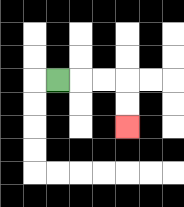{'start': '[2, 3]', 'end': '[5, 5]', 'path_directions': 'R,R,R,D,D', 'path_coordinates': '[[2, 3], [3, 3], [4, 3], [5, 3], [5, 4], [5, 5]]'}